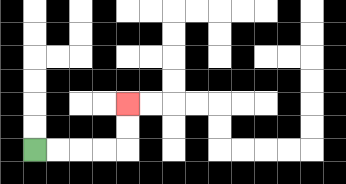{'start': '[1, 6]', 'end': '[5, 4]', 'path_directions': 'R,R,R,R,U,U', 'path_coordinates': '[[1, 6], [2, 6], [3, 6], [4, 6], [5, 6], [5, 5], [5, 4]]'}